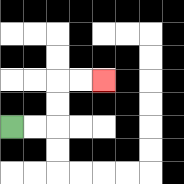{'start': '[0, 5]', 'end': '[4, 3]', 'path_directions': 'R,R,U,U,R,R', 'path_coordinates': '[[0, 5], [1, 5], [2, 5], [2, 4], [2, 3], [3, 3], [4, 3]]'}